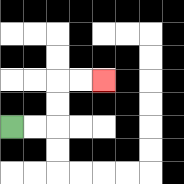{'start': '[0, 5]', 'end': '[4, 3]', 'path_directions': 'R,R,U,U,R,R', 'path_coordinates': '[[0, 5], [1, 5], [2, 5], [2, 4], [2, 3], [3, 3], [4, 3]]'}